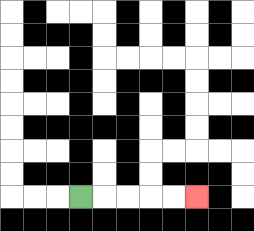{'start': '[3, 8]', 'end': '[8, 8]', 'path_directions': 'R,R,R,R,R', 'path_coordinates': '[[3, 8], [4, 8], [5, 8], [6, 8], [7, 8], [8, 8]]'}